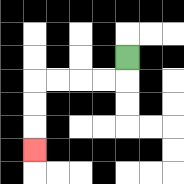{'start': '[5, 2]', 'end': '[1, 6]', 'path_directions': 'D,L,L,L,L,D,D,D', 'path_coordinates': '[[5, 2], [5, 3], [4, 3], [3, 3], [2, 3], [1, 3], [1, 4], [1, 5], [1, 6]]'}